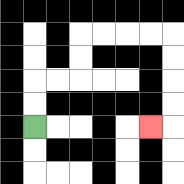{'start': '[1, 5]', 'end': '[6, 5]', 'path_directions': 'U,U,R,R,U,U,R,R,R,R,D,D,D,D,L', 'path_coordinates': '[[1, 5], [1, 4], [1, 3], [2, 3], [3, 3], [3, 2], [3, 1], [4, 1], [5, 1], [6, 1], [7, 1], [7, 2], [7, 3], [7, 4], [7, 5], [6, 5]]'}